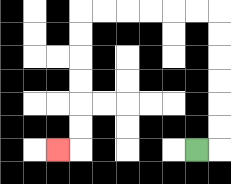{'start': '[8, 6]', 'end': '[2, 6]', 'path_directions': 'R,U,U,U,U,U,U,L,L,L,L,L,L,D,D,D,D,D,D,L', 'path_coordinates': '[[8, 6], [9, 6], [9, 5], [9, 4], [9, 3], [9, 2], [9, 1], [9, 0], [8, 0], [7, 0], [6, 0], [5, 0], [4, 0], [3, 0], [3, 1], [3, 2], [3, 3], [3, 4], [3, 5], [3, 6], [2, 6]]'}